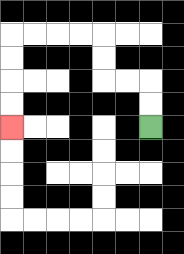{'start': '[6, 5]', 'end': '[0, 5]', 'path_directions': 'U,U,L,L,U,U,L,L,L,L,D,D,D,D', 'path_coordinates': '[[6, 5], [6, 4], [6, 3], [5, 3], [4, 3], [4, 2], [4, 1], [3, 1], [2, 1], [1, 1], [0, 1], [0, 2], [0, 3], [0, 4], [0, 5]]'}